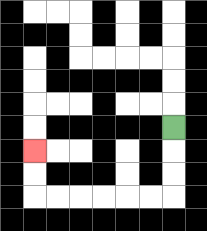{'start': '[7, 5]', 'end': '[1, 6]', 'path_directions': 'D,D,D,L,L,L,L,L,L,U,U', 'path_coordinates': '[[7, 5], [7, 6], [7, 7], [7, 8], [6, 8], [5, 8], [4, 8], [3, 8], [2, 8], [1, 8], [1, 7], [1, 6]]'}